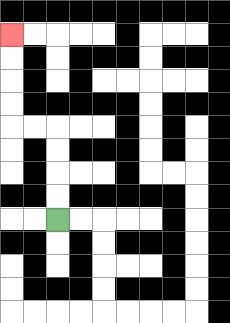{'start': '[2, 9]', 'end': '[0, 1]', 'path_directions': 'U,U,U,U,L,L,U,U,U,U', 'path_coordinates': '[[2, 9], [2, 8], [2, 7], [2, 6], [2, 5], [1, 5], [0, 5], [0, 4], [0, 3], [0, 2], [0, 1]]'}